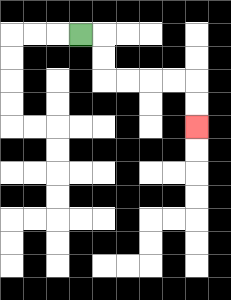{'start': '[3, 1]', 'end': '[8, 5]', 'path_directions': 'R,D,D,R,R,R,R,D,D', 'path_coordinates': '[[3, 1], [4, 1], [4, 2], [4, 3], [5, 3], [6, 3], [7, 3], [8, 3], [8, 4], [8, 5]]'}